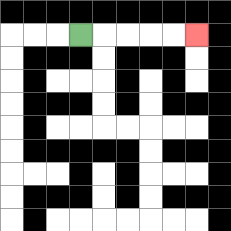{'start': '[3, 1]', 'end': '[8, 1]', 'path_directions': 'R,R,R,R,R', 'path_coordinates': '[[3, 1], [4, 1], [5, 1], [6, 1], [7, 1], [8, 1]]'}